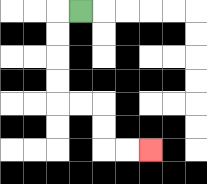{'start': '[3, 0]', 'end': '[6, 6]', 'path_directions': 'L,D,D,D,D,R,R,D,D,R,R', 'path_coordinates': '[[3, 0], [2, 0], [2, 1], [2, 2], [2, 3], [2, 4], [3, 4], [4, 4], [4, 5], [4, 6], [5, 6], [6, 6]]'}